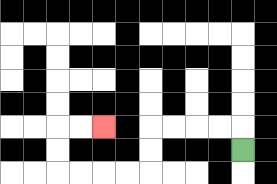{'start': '[10, 6]', 'end': '[4, 5]', 'path_directions': 'U,L,L,L,L,D,D,L,L,L,L,U,U,R,R', 'path_coordinates': '[[10, 6], [10, 5], [9, 5], [8, 5], [7, 5], [6, 5], [6, 6], [6, 7], [5, 7], [4, 7], [3, 7], [2, 7], [2, 6], [2, 5], [3, 5], [4, 5]]'}